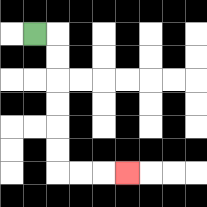{'start': '[1, 1]', 'end': '[5, 7]', 'path_directions': 'R,D,D,D,D,D,D,R,R,R', 'path_coordinates': '[[1, 1], [2, 1], [2, 2], [2, 3], [2, 4], [2, 5], [2, 6], [2, 7], [3, 7], [4, 7], [5, 7]]'}